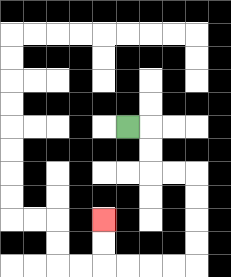{'start': '[5, 5]', 'end': '[4, 9]', 'path_directions': 'R,D,D,R,R,D,D,D,D,L,L,L,L,U,U', 'path_coordinates': '[[5, 5], [6, 5], [6, 6], [6, 7], [7, 7], [8, 7], [8, 8], [8, 9], [8, 10], [8, 11], [7, 11], [6, 11], [5, 11], [4, 11], [4, 10], [4, 9]]'}